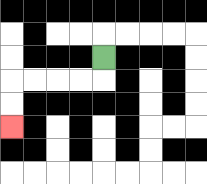{'start': '[4, 2]', 'end': '[0, 5]', 'path_directions': 'D,L,L,L,L,D,D', 'path_coordinates': '[[4, 2], [4, 3], [3, 3], [2, 3], [1, 3], [0, 3], [0, 4], [0, 5]]'}